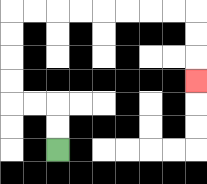{'start': '[2, 6]', 'end': '[8, 3]', 'path_directions': 'U,U,L,L,U,U,U,U,R,R,R,R,R,R,R,R,D,D,D', 'path_coordinates': '[[2, 6], [2, 5], [2, 4], [1, 4], [0, 4], [0, 3], [0, 2], [0, 1], [0, 0], [1, 0], [2, 0], [3, 0], [4, 0], [5, 0], [6, 0], [7, 0], [8, 0], [8, 1], [8, 2], [8, 3]]'}